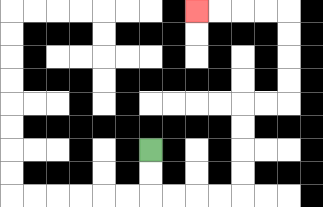{'start': '[6, 6]', 'end': '[8, 0]', 'path_directions': 'D,D,R,R,R,R,U,U,U,U,R,R,U,U,U,U,L,L,L,L', 'path_coordinates': '[[6, 6], [6, 7], [6, 8], [7, 8], [8, 8], [9, 8], [10, 8], [10, 7], [10, 6], [10, 5], [10, 4], [11, 4], [12, 4], [12, 3], [12, 2], [12, 1], [12, 0], [11, 0], [10, 0], [9, 0], [8, 0]]'}